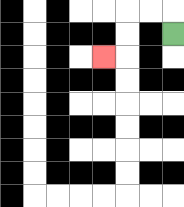{'start': '[7, 1]', 'end': '[4, 2]', 'path_directions': 'U,L,L,D,D,L', 'path_coordinates': '[[7, 1], [7, 0], [6, 0], [5, 0], [5, 1], [5, 2], [4, 2]]'}